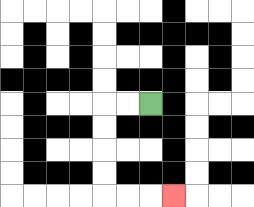{'start': '[6, 4]', 'end': '[7, 8]', 'path_directions': 'L,L,D,D,D,D,R,R,R', 'path_coordinates': '[[6, 4], [5, 4], [4, 4], [4, 5], [4, 6], [4, 7], [4, 8], [5, 8], [6, 8], [7, 8]]'}